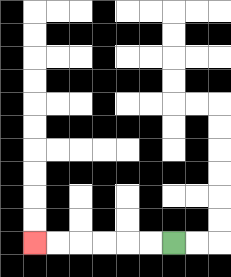{'start': '[7, 10]', 'end': '[1, 10]', 'path_directions': 'L,L,L,L,L,L', 'path_coordinates': '[[7, 10], [6, 10], [5, 10], [4, 10], [3, 10], [2, 10], [1, 10]]'}